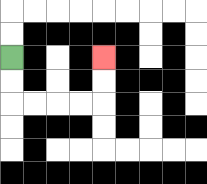{'start': '[0, 2]', 'end': '[4, 2]', 'path_directions': 'D,D,R,R,R,R,U,U', 'path_coordinates': '[[0, 2], [0, 3], [0, 4], [1, 4], [2, 4], [3, 4], [4, 4], [4, 3], [4, 2]]'}